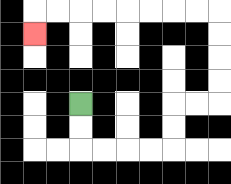{'start': '[3, 4]', 'end': '[1, 1]', 'path_directions': 'D,D,R,R,R,R,U,U,R,R,U,U,U,U,L,L,L,L,L,L,L,L,D', 'path_coordinates': '[[3, 4], [3, 5], [3, 6], [4, 6], [5, 6], [6, 6], [7, 6], [7, 5], [7, 4], [8, 4], [9, 4], [9, 3], [9, 2], [9, 1], [9, 0], [8, 0], [7, 0], [6, 0], [5, 0], [4, 0], [3, 0], [2, 0], [1, 0], [1, 1]]'}